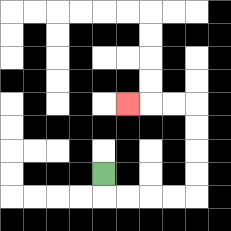{'start': '[4, 7]', 'end': '[5, 4]', 'path_directions': 'D,R,R,R,R,U,U,U,U,L,L,L', 'path_coordinates': '[[4, 7], [4, 8], [5, 8], [6, 8], [7, 8], [8, 8], [8, 7], [8, 6], [8, 5], [8, 4], [7, 4], [6, 4], [5, 4]]'}